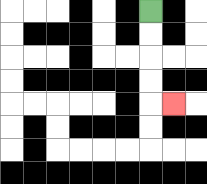{'start': '[6, 0]', 'end': '[7, 4]', 'path_directions': 'D,D,D,D,R', 'path_coordinates': '[[6, 0], [6, 1], [6, 2], [6, 3], [6, 4], [7, 4]]'}